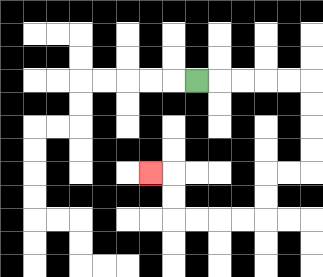{'start': '[8, 3]', 'end': '[6, 7]', 'path_directions': 'R,R,R,R,R,D,D,D,D,L,L,D,D,L,L,L,L,U,U,L', 'path_coordinates': '[[8, 3], [9, 3], [10, 3], [11, 3], [12, 3], [13, 3], [13, 4], [13, 5], [13, 6], [13, 7], [12, 7], [11, 7], [11, 8], [11, 9], [10, 9], [9, 9], [8, 9], [7, 9], [7, 8], [7, 7], [6, 7]]'}